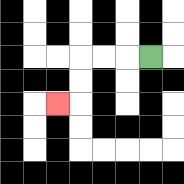{'start': '[6, 2]', 'end': '[2, 4]', 'path_directions': 'L,L,L,D,D,L', 'path_coordinates': '[[6, 2], [5, 2], [4, 2], [3, 2], [3, 3], [3, 4], [2, 4]]'}